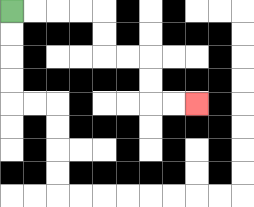{'start': '[0, 0]', 'end': '[8, 4]', 'path_directions': 'R,R,R,R,D,D,R,R,D,D,R,R', 'path_coordinates': '[[0, 0], [1, 0], [2, 0], [3, 0], [4, 0], [4, 1], [4, 2], [5, 2], [6, 2], [6, 3], [6, 4], [7, 4], [8, 4]]'}